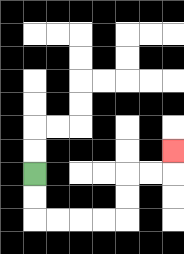{'start': '[1, 7]', 'end': '[7, 6]', 'path_directions': 'D,D,R,R,R,R,U,U,R,R,U', 'path_coordinates': '[[1, 7], [1, 8], [1, 9], [2, 9], [3, 9], [4, 9], [5, 9], [5, 8], [5, 7], [6, 7], [7, 7], [7, 6]]'}